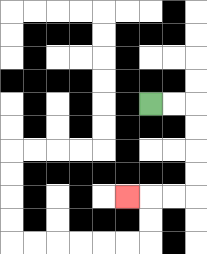{'start': '[6, 4]', 'end': '[5, 8]', 'path_directions': 'R,R,D,D,D,D,L,L,L', 'path_coordinates': '[[6, 4], [7, 4], [8, 4], [8, 5], [8, 6], [8, 7], [8, 8], [7, 8], [6, 8], [5, 8]]'}